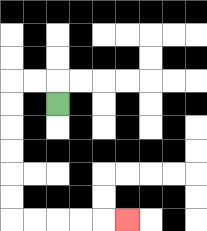{'start': '[2, 4]', 'end': '[5, 9]', 'path_directions': 'U,L,L,D,D,D,D,D,D,R,R,R,R,R', 'path_coordinates': '[[2, 4], [2, 3], [1, 3], [0, 3], [0, 4], [0, 5], [0, 6], [0, 7], [0, 8], [0, 9], [1, 9], [2, 9], [3, 9], [4, 9], [5, 9]]'}